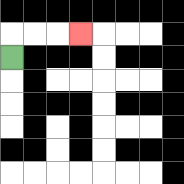{'start': '[0, 2]', 'end': '[3, 1]', 'path_directions': 'U,R,R,R', 'path_coordinates': '[[0, 2], [0, 1], [1, 1], [2, 1], [3, 1]]'}